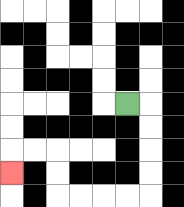{'start': '[5, 4]', 'end': '[0, 7]', 'path_directions': 'R,D,D,D,D,L,L,L,L,U,U,L,L,D', 'path_coordinates': '[[5, 4], [6, 4], [6, 5], [6, 6], [6, 7], [6, 8], [5, 8], [4, 8], [3, 8], [2, 8], [2, 7], [2, 6], [1, 6], [0, 6], [0, 7]]'}